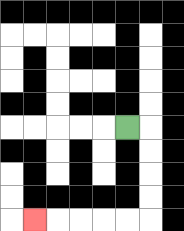{'start': '[5, 5]', 'end': '[1, 9]', 'path_directions': 'R,D,D,D,D,L,L,L,L,L', 'path_coordinates': '[[5, 5], [6, 5], [6, 6], [6, 7], [6, 8], [6, 9], [5, 9], [4, 9], [3, 9], [2, 9], [1, 9]]'}